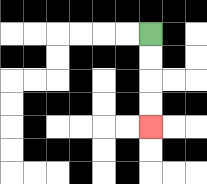{'start': '[6, 1]', 'end': '[6, 5]', 'path_directions': 'D,D,D,D', 'path_coordinates': '[[6, 1], [6, 2], [6, 3], [6, 4], [6, 5]]'}